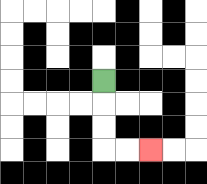{'start': '[4, 3]', 'end': '[6, 6]', 'path_directions': 'D,D,D,R,R', 'path_coordinates': '[[4, 3], [4, 4], [4, 5], [4, 6], [5, 6], [6, 6]]'}